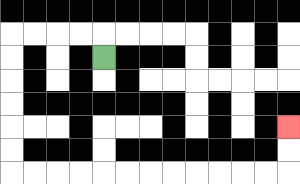{'start': '[4, 2]', 'end': '[12, 5]', 'path_directions': 'U,L,L,L,L,D,D,D,D,D,D,R,R,R,R,R,R,R,R,R,R,R,R,U,U', 'path_coordinates': '[[4, 2], [4, 1], [3, 1], [2, 1], [1, 1], [0, 1], [0, 2], [0, 3], [0, 4], [0, 5], [0, 6], [0, 7], [1, 7], [2, 7], [3, 7], [4, 7], [5, 7], [6, 7], [7, 7], [8, 7], [9, 7], [10, 7], [11, 7], [12, 7], [12, 6], [12, 5]]'}